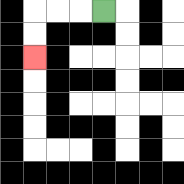{'start': '[4, 0]', 'end': '[1, 2]', 'path_directions': 'L,L,L,D,D', 'path_coordinates': '[[4, 0], [3, 0], [2, 0], [1, 0], [1, 1], [1, 2]]'}